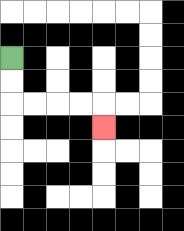{'start': '[0, 2]', 'end': '[4, 5]', 'path_directions': 'D,D,R,R,R,R,D', 'path_coordinates': '[[0, 2], [0, 3], [0, 4], [1, 4], [2, 4], [3, 4], [4, 4], [4, 5]]'}